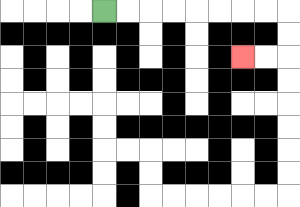{'start': '[4, 0]', 'end': '[10, 2]', 'path_directions': 'R,R,R,R,R,R,R,R,D,D,L,L', 'path_coordinates': '[[4, 0], [5, 0], [6, 0], [7, 0], [8, 0], [9, 0], [10, 0], [11, 0], [12, 0], [12, 1], [12, 2], [11, 2], [10, 2]]'}